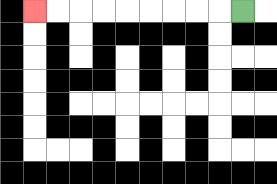{'start': '[10, 0]', 'end': '[1, 0]', 'path_directions': 'L,L,L,L,L,L,L,L,L', 'path_coordinates': '[[10, 0], [9, 0], [8, 0], [7, 0], [6, 0], [5, 0], [4, 0], [3, 0], [2, 0], [1, 0]]'}